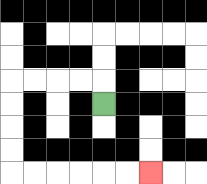{'start': '[4, 4]', 'end': '[6, 7]', 'path_directions': 'U,L,L,L,L,D,D,D,D,R,R,R,R,R,R', 'path_coordinates': '[[4, 4], [4, 3], [3, 3], [2, 3], [1, 3], [0, 3], [0, 4], [0, 5], [0, 6], [0, 7], [1, 7], [2, 7], [3, 7], [4, 7], [5, 7], [6, 7]]'}